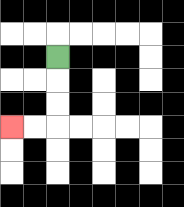{'start': '[2, 2]', 'end': '[0, 5]', 'path_directions': 'D,D,D,L,L', 'path_coordinates': '[[2, 2], [2, 3], [2, 4], [2, 5], [1, 5], [0, 5]]'}